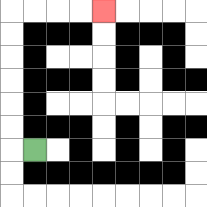{'start': '[1, 6]', 'end': '[4, 0]', 'path_directions': 'L,U,U,U,U,U,U,R,R,R,R', 'path_coordinates': '[[1, 6], [0, 6], [0, 5], [0, 4], [0, 3], [0, 2], [0, 1], [0, 0], [1, 0], [2, 0], [3, 0], [4, 0]]'}